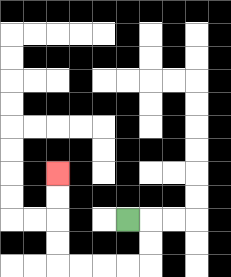{'start': '[5, 9]', 'end': '[2, 7]', 'path_directions': 'R,D,D,L,L,L,L,U,U,U,U', 'path_coordinates': '[[5, 9], [6, 9], [6, 10], [6, 11], [5, 11], [4, 11], [3, 11], [2, 11], [2, 10], [2, 9], [2, 8], [2, 7]]'}